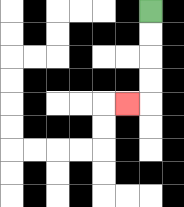{'start': '[6, 0]', 'end': '[5, 4]', 'path_directions': 'D,D,D,D,L', 'path_coordinates': '[[6, 0], [6, 1], [6, 2], [6, 3], [6, 4], [5, 4]]'}